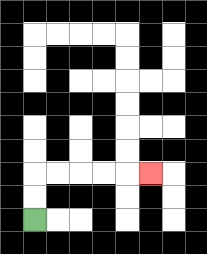{'start': '[1, 9]', 'end': '[6, 7]', 'path_directions': 'U,U,R,R,R,R,R', 'path_coordinates': '[[1, 9], [1, 8], [1, 7], [2, 7], [3, 7], [4, 7], [5, 7], [6, 7]]'}